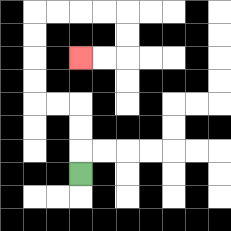{'start': '[3, 7]', 'end': '[3, 2]', 'path_directions': 'U,U,U,L,L,U,U,U,U,R,R,R,R,D,D,L,L', 'path_coordinates': '[[3, 7], [3, 6], [3, 5], [3, 4], [2, 4], [1, 4], [1, 3], [1, 2], [1, 1], [1, 0], [2, 0], [3, 0], [4, 0], [5, 0], [5, 1], [5, 2], [4, 2], [3, 2]]'}